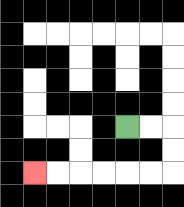{'start': '[5, 5]', 'end': '[1, 7]', 'path_directions': 'R,R,D,D,L,L,L,L,L,L', 'path_coordinates': '[[5, 5], [6, 5], [7, 5], [7, 6], [7, 7], [6, 7], [5, 7], [4, 7], [3, 7], [2, 7], [1, 7]]'}